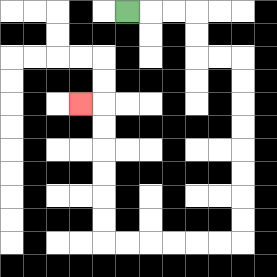{'start': '[5, 0]', 'end': '[3, 4]', 'path_directions': 'R,R,R,D,D,R,R,D,D,D,D,D,D,D,D,L,L,L,L,L,L,U,U,U,U,U,U,L', 'path_coordinates': '[[5, 0], [6, 0], [7, 0], [8, 0], [8, 1], [8, 2], [9, 2], [10, 2], [10, 3], [10, 4], [10, 5], [10, 6], [10, 7], [10, 8], [10, 9], [10, 10], [9, 10], [8, 10], [7, 10], [6, 10], [5, 10], [4, 10], [4, 9], [4, 8], [4, 7], [4, 6], [4, 5], [4, 4], [3, 4]]'}